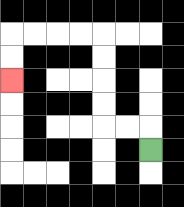{'start': '[6, 6]', 'end': '[0, 3]', 'path_directions': 'U,L,L,U,U,U,U,L,L,L,L,D,D', 'path_coordinates': '[[6, 6], [6, 5], [5, 5], [4, 5], [4, 4], [4, 3], [4, 2], [4, 1], [3, 1], [2, 1], [1, 1], [0, 1], [0, 2], [0, 3]]'}